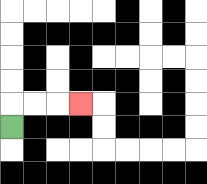{'start': '[0, 5]', 'end': '[3, 4]', 'path_directions': 'U,R,R,R', 'path_coordinates': '[[0, 5], [0, 4], [1, 4], [2, 4], [3, 4]]'}